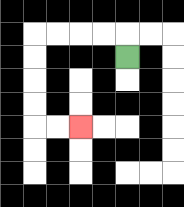{'start': '[5, 2]', 'end': '[3, 5]', 'path_directions': 'U,L,L,L,L,D,D,D,D,R,R', 'path_coordinates': '[[5, 2], [5, 1], [4, 1], [3, 1], [2, 1], [1, 1], [1, 2], [1, 3], [1, 4], [1, 5], [2, 5], [3, 5]]'}